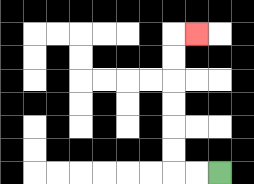{'start': '[9, 7]', 'end': '[8, 1]', 'path_directions': 'L,L,U,U,U,U,U,U,R', 'path_coordinates': '[[9, 7], [8, 7], [7, 7], [7, 6], [7, 5], [7, 4], [7, 3], [7, 2], [7, 1], [8, 1]]'}